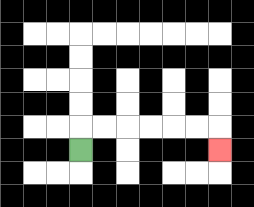{'start': '[3, 6]', 'end': '[9, 6]', 'path_directions': 'U,R,R,R,R,R,R,D', 'path_coordinates': '[[3, 6], [3, 5], [4, 5], [5, 5], [6, 5], [7, 5], [8, 5], [9, 5], [9, 6]]'}